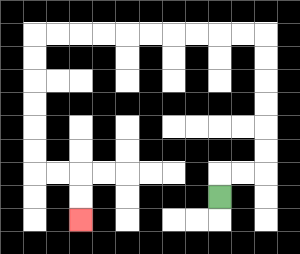{'start': '[9, 8]', 'end': '[3, 9]', 'path_directions': 'U,R,R,U,U,U,U,U,U,L,L,L,L,L,L,L,L,L,L,D,D,D,D,D,D,R,R,D,D', 'path_coordinates': '[[9, 8], [9, 7], [10, 7], [11, 7], [11, 6], [11, 5], [11, 4], [11, 3], [11, 2], [11, 1], [10, 1], [9, 1], [8, 1], [7, 1], [6, 1], [5, 1], [4, 1], [3, 1], [2, 1], [1, 1], [1, 2], [1, 3], [1, 4], [1, 5], [1, 6], [1, 7], [2, 7], [3, 7], [3, 8], [3, 9]]'}